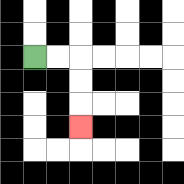{'start': '[1, 2]', 'end': '[3, 5]', 'path_directions': 'R,R,D,D,D', 'path_coordinates': '[[1, 2], [2, 2], [3, 2], [3, 3], [3, 4], [3, 5]]'}